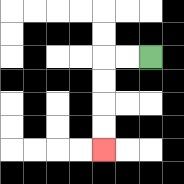{'start': '[6, 2]', 'end': '[4, 6]', 'path_directions': 'L,L,D,D,D,D', 'path_coordinates': '[[6, 2], [5, 2], [4, 2], [4, 3], [4, 4], [4, 5], [4, 6]]'}